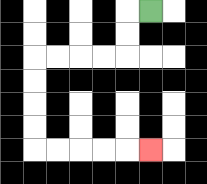{'start': '[6, 0]', 'end': '[6, 6]', 'path_directions': 'L,D,D,L,L,L,L,D,D,D,D,R,R,R,R,R', 'path_coordinates': '[[6, 0], [5, 0], [5, 1], [5, 2], [4, 2], [3, 2], [2, 2], [1, 2], [1, 3], [1, 4], [1, 5], [1, 6], [2, 6], [3, 6], [4, 6], [5, 6], [6, 6]]'}